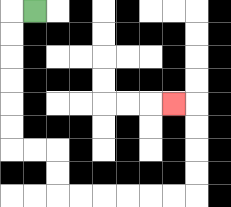{'start': '[1, 0]', 'end': '[7, 4]', 'path_directions': 'L,D,D,D,D,D,D,R,R,D,D,R,R,R,R,R,R,U,U,U,U,L', 'path_coordinates': '[[1, 0], [0, 0], [0, 1], [0, 2], [0, 3], [0, 4], [0, 5], [0, 6], [1, 6], [2, 6], [2, 7], [2, 8], [3, 8], [4, 8], [5, 8], [6, 8], [7, 8], [8, 8], [8, 7], [8, 6], [8, 5], [8, 4], [7, 4]]'}